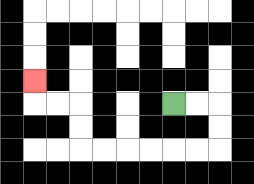{'start': '[7, 4]', 'end': '[1, 3]', 'path_directions': 'R,R,D,D,L,L,L,L,L,L,U,U,L,L,U', 'path_coordinates': '[[7, 4], [8, 4], [9, 4], [9, 5], [9, 6], [8, 6], [7, 6], [6, 6], [5, 6], [4, 6], [3, 6], [3, 5], [3, 4], [2, 4], [1, 4], [1, 3]]'}